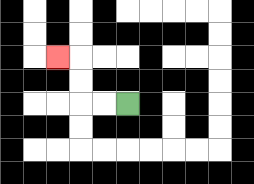{'start': '[5, 4]', 'end': '[2, 2]', 'path_directions': 'L,L,U,U,L', 'path_coordinates': '[[5, 4], [4, 4], [3, 4], [3, 3], [3, 2], [2, 2]]'}